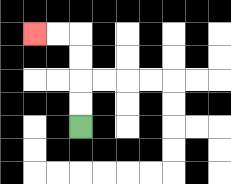{'start': '[3, 5]', 'end': '[1, 1]', 'path_directions': 'U,U,U,U,L,L', 'path_coordinates': '[[3, 5], [3, 4], [3, 3], [3, 2], [3, 1], [2, 1], [1, 1]]'}